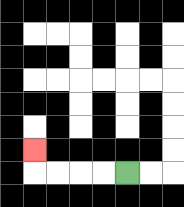{'start': '[5, 7]', 'end': '[1, 6]', 'path_directions': 'L,L,L,L,U', 'path_coordinates': '[[5, 7], [4, 7], [3, 7], [2, 7], [1, 7], [1, 6]]'}